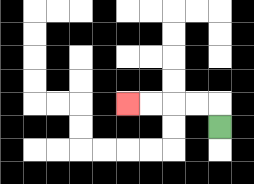{'start': '[9, 5]', 'end': '[5, 4]', 'path_directions': 'U,L,L,L,L', 'path_coordinates': '[[9, 5], [9, 4], [8, 4], [7, 4], [6, 4], [5, 4]]'}